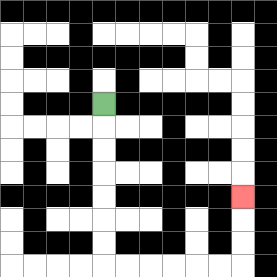{'start': '[4, 4]', 'end': '[10, 8]', 'path_directions': 'D,D,D,D,D,D,D,R,R,R,R,R,R,U,U,U', 'path_coordinates': '[[4, 4], [4, 5], [4, 6], [4, 7], [4, 8], [4, 9], [4, 10], [4, 11], [5, 11], [6, 11], [7, 11], [8, 11], [9, 11], [10, 11], [10, 10], [10, 9], [10, 8]]'}